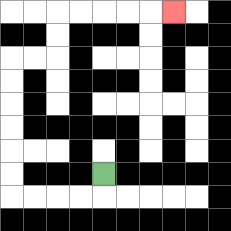{'start': '[4, 7]', 'end': '[7, 0]', 'path_directions': 'D,L,L,L,L,U,U,U,U,U,U,R,R,U,U,R,R,R,R,R', 'path_coordinates': '[[4, 7], [4, 8], [3, 8], [2, 8], [1, 8], [0, 8], [0, 7], [0, 6], [0, 5], [0, 4], [0, 3], [0, 2], [1, 2], [2, 2], [2, 1], [2, 0], [3, 0], [4, 0], [5, 0], [6, 0], [7, 0]]'}